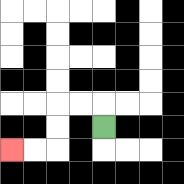{'start': '[4, 5]', 'end': '[0, 6]', 'path_directions': 'U,L,L,D,D,L,L', 'path_coordinates': '[[4, 5], [4, 4], [3, 4], [2, 4], [2, 5], [2, 6], [1, 6], [0, 6]]'}